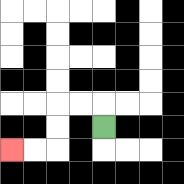{'start': '[4, 5]', 'end': '[0, 6]', 'path_directions': 'U,L,L,D,D,L,L', 'path_coordinates': '[[4, 5], [4, 4], [3, 4], [2, 4], [2, 5], [2, 6], [1, 6], [0, 6]]'}